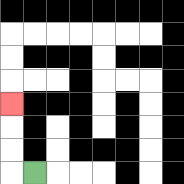{'start': '[1, 7]', 'end': '[0, 4]', 'path_directions': 'L,U,U,U', 'path_coordinates': '[[1, 7], [0, 7], [0, 6], [0, 5], [0, 4]]'}